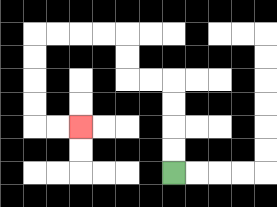{'start': '[7, 7]', 'end': '[3, 5]', 'path_directions': 'U,U,U,U,L,L,U,U,L,L,L,L,D,D,D,D,R,R', 'path_coordinates': '[[7, 7], [7, 6], [7, 5], [7, 4], [7, 3], [6, 3], [5, 3], [5, 2], [5, 1], [4, 1], [3, 1], [2, 1], [1, 1], [1, 2], [1, 3], [1, 4], [1, 5], [2, 5], [3, 5]]'}